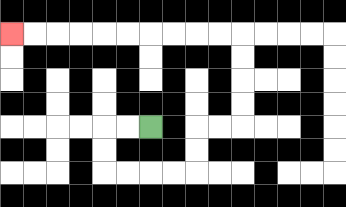{'start': '[6, 5]', 'end': '[0, 1]', 'path_directions': 'L,L,D,D,R,R,R,R,U,U,R,R,U,U,U,U,L,L,L,L,L,L,L,L,L,L', 'path_coordinates': '[[6, 5], [5, 5], [4, 5], [4, 6], [4, 7], [5, 7], [6, 7], [7, 7], [8, 7], [8, 6], [8, 5], [9, 5], [10, 5], [10, 4], [10, 3], [10, 2], [10, 1], [9, 1], [8, 1], [7, 1], [6, 1], [5, 1], [4, 1], [3, 1], [2, 1], [1, 1], [0, 1]]'}